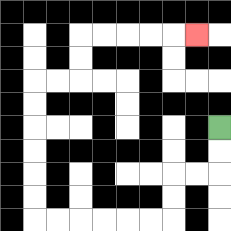{'start': '[9, 5]', 'end': '[8, 1]', 'path_directions': 'D,D,L,L,D,D,L,L,L,L,L,L,U,U,U,U,U,U,R,R,U,U,R,R,R,R,R', 'path_coordinates': '[[9, 5], [9, 6], [9, 7], [8, 7], [7, 7], [7, 8], [7, 9], [6, 9], [5, 9], [4, 9], [3, 9], [2, 9], [1, 9], [1, 8], [1, 7], [1, 6], [1, 5], [1, 4], [1, 3], [2, 3], [3, 3], [3, 2], [3, 1], [4, 1], [5, 1], [6, 1], [7, 1], [8, 1]]'}